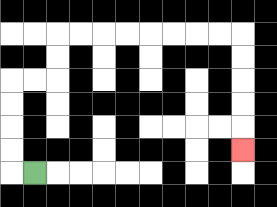{'start': '[1, 7]', 'end': '[10, 6]', 'path_directions': 'L,U,U,U,U,R,R,U,U,R,R,R,R,R,R,R,R,D,D,D,D,D', 'path_coordinates': '[[1, 7], [0, 7], [0, 6], [0, 5], [0, 4], [0, 3], [1, 3], [2, 3], [2, 2], [2, 1], [3, 1], [4, 1], [5, 1], [6, 1], [7, 1], [8, 1], [9, 1], [10, 1], [10, 2], [10, 3], [10, 4], [10, 5], [10, 6]]'}